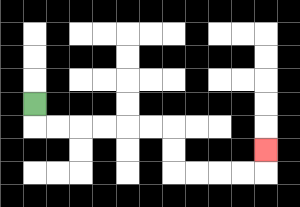{'start': '[1, 4]', 'end': '[11, 6]', 'path_directions': 'D,R,R,R,R,R,R,D,D,R,R,R,R,U', 'path_coordinates': '[[1, 4], [1, 5], [2, 5], [3, 5], [4, 5], [5, 5], [6, 5], [7, 5], [7, 6], [7, 7], [8, 7], [9, 7], [10, 7], [11, 7], [11, 6]]'}